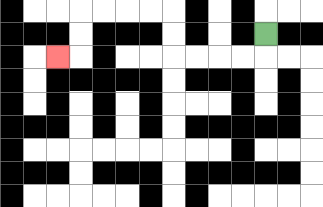{'start': '[11, 1]', 'end': '[2, 2]', 'path_directions': 'D,L,L,L,L,U,U,L,L,L,L,D,D,L', 'path_coordinates': '[[11, 1], [11, 2], [10, 2], [9, 2], [8, 2], [7, 2], [7, 1], [7, 0], [6, 0], [5, 0], [4, 0], [3, 0], [3, 1], [3, 2], [2, 2]]'}